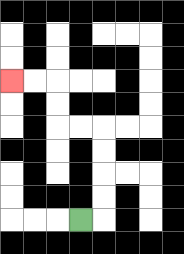{'start': '[3, 9]', 'end': '[0, 3]', 'path_directions': 'R,U,U,U,U,L,L,U,U,L,L', 'path_coordinates': '[[3, 9], [4, 9], [4, 8], [4, 7], [4, 6], [4, 5], [3, 5], [2, 5], [2, 4], [2, 3], [1, 3], [0, 3]]'}